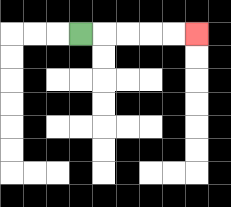{'start': '[3, 1]', 'end': '[8, 1]', 'path_directions': 'R,R,R,R,R', 'path_coordinates': '[[3, 1], [4, 1], [5, 1], [6, 1], [7, 1], [8, 1]]'}